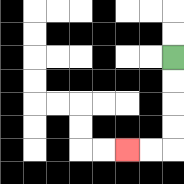{'start': '[7, 2]', 'end': '[5, 6]', 'path_directions': 'D,D,D,D,L,L', 'path_coordinates': '[[7, 2], [7, 3], [7, 4], [7, 5], [7, 6], [6, 6], [5, 6]]'}